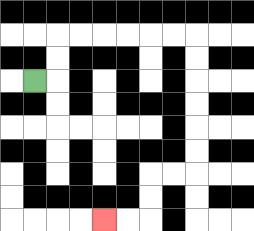{'start': '[1, 3]', 'end': '[4, 9]', 'path_directions': 'R,U,U,R,R,R,R,R,R,D,D,D,D,D,D,L,L,D,D,L,L', 'path_coordinates': '[[1, 3], [2, 3], [2, 2], [2, 1], [3, 1], [4, 1], [5, 1], [6, 1], [7, 1], [8, 1], [8, 2], [8, 3], [8, 4], [8, 5], [8, 6], [8, 7], [7, 7], [6, 7], [6, 8], [6, 9], [5, 9], [4, 9]]'}